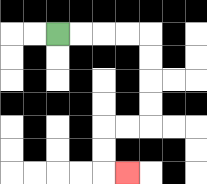{'start': '[2, 1]', 'end': '[5, 7]', 'path_directions': 'R,R,R,R,D,D,D,D,L,L,D,D,R', 'path_coordinates': '[[2, 1], [3, 1], [4, 1], [5, 1], [6, 1], [6, 2], [6, 3], [6, 4], [6, 5], [5, 5], [4, 5], [4, 6], [4, 7], [5, 7]]'}